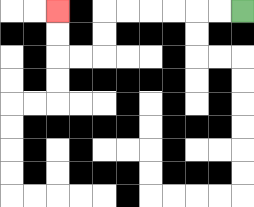{'start': '[10, 0]', 'end': '[2, 0]', 'path_directions': 'L,L,L,L,L,L,D,D,L,L,U,U', 'path_coordinates': '[[10, 0], [9, 0], [8, 0], [7, 0], [6, 0], [5, 0], [4, 0], [4, 1], [4, 2], [3, 2], [2, 2], [2, 1], [2, 0]]'}